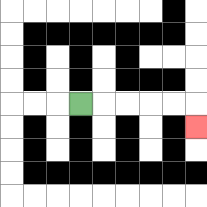{'start': '[3, 4]', 'end': '[8, 5]', 'path_directions': 'R,R,R,R,R,D', 'path_coordinates': '[[3, 4], [4, 4], [5, 4], [6, 4], [7, 4], [8, 4], [8, 5]]'}